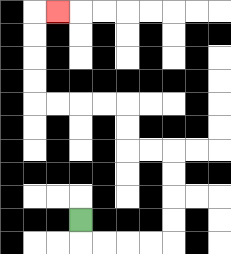{'start': '[3, 9]', 'end': '[2, 0]', 'path_directions': 'D,R,R,R,R,U,U,U,U,L,L,U,U,L,L,L,L,U,U,U,U,R', 'path_coordinates': '[[3, 9], [3, 10], [4, 10], [5, 10], [6, 10], [7, 10], [7, 9], [7, 8], [7, 7], [7, 6], [6, 6], [5, 6], [5, 5], [5, 4], [4, 4], [3, 4], [2, 4], [1, 4], [1, 3], [1, 2], [1, 1], [1, 0], [2, 0]]'}